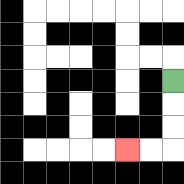{'start': '[7, 3]', 'end': '[5, 6]', 'path_directions': 'D,D,D,L,L', 'path_coordinates': '[[7, 3], [7, 4], [7, 5], [7, 6], [6, 6], [5, 6]]'}